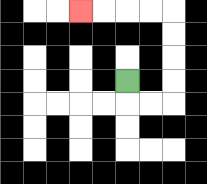{'start': '[5, 3]', 'end': '[3, 0]', 'path_directions': 'D,R,R,U,U,U,U,L,L,L,L', 'path_coordinates': '[[5, 3], [5, 4], [6, 4], [7, 4], [7, 3], [7, 2], [7, 1], [7, 0], [6, 0], [5, 0], [4, 0], [3, 0]]'}